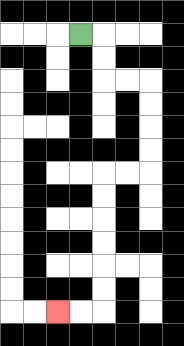{'start': '[3, 1]', 'end': '[2, 13]', 'path_directions': 'R,D,D,R,R,D,D,D,D,L,L,D,D,D,D,D,D,L,L', 'path_coordinates': '[[3, 1], [4, 1], [4, 2], [4, 3], [5, 3], [6, 3], [6, 4], [6, 5], [6, 6], [6, 7], [5, 7], [4, 7], [4, 8], [4, 9], [4, 10], [4, 11], [4, 12], [4, 13], [3, 13], [2, 13]]'}